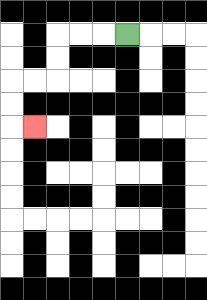{'start': '[5, 1]', 'end': '[1, 5]', 'path_directions': 'L,L,L,D,D,L,L,D,D,R', 'path_coordinates': '[[5, 1], [4, 1], [3, 1], [2, 1], [2, 2], [2, 3], [1, 3], [0, 3], [0, 4], [0, 5], [1, 5]]'}